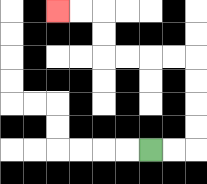{'start': '[6, 6]', 'end': '[2, 0]', 'path_directions': 'R,R,U,U,U,U,L,L,L,L,U,U,L,L', 'path_coordinates': '[[6, 6], [7, 6], [8, 6], [8, 5], [8, 4], [8, 3], [8, 2], [7, 2], [6, 2], [5, 2], [4, 2], [4, 1], [4, 0], [3, 0], [2, 0]]'}